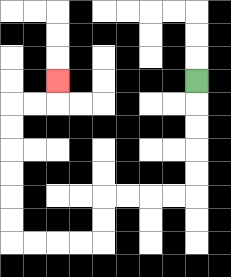{'start': '[8, 3]', 'end': '[2, 3]', 'path_directions': 'D,D,D,D,D,L,L,L,L,D,D,L,L,L,L,U,U,U,U,U,U,R,R,U', 'path_coordinates': '[[8, 3], [8, 4], [8, 5], [8, 6], [8, 7], [8, 8], [7, 8], [6, 8], [5, 8], [4, 8], [4, 9], [4, 10], [3, 10], [2, 10], [1, 10], [0, 10], [0, 9], [0, 8], [0, 7], [0, 6], [0, 5], [0, 4], [1, 4], [2, 4], [2, 3]]'}